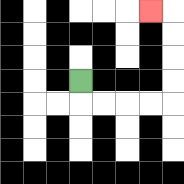{'start': '[3, 3]', 'end': '[6, 0]', 'path_directions': 'D,R,R,R,R,U,U,U,U,L', 'path_coordinates': '[[3, 3], [3, 4], [4, 4], [5, 4], [6, 4], [7, 4], [7, 3], [7, 2], [7, 1], [7, 0], [6, 0]]'}